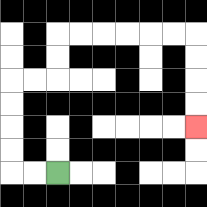{'start': '[2, 7]', 'end': '[8, 5]', 'path_directions': 'L,L,U,U,U,U,R,R,U,U,R,R,R,R,R,R,D,D,D,D', 'path_coordinates': '[[2, 7], [1, 7], [0, 7], [0, 6], [0, 5], [0, 4], [0, 3], [1, 3], [2, 3], [2, 2], [2, 1], [3, 1], [4, 1], [5, 1], [6, 1], [7, 1], [8, 1], [8, 2], [8, 3], [8, 4], [8, 5]]'}